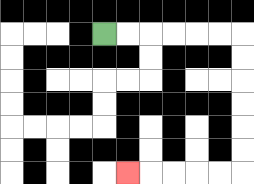{'start': '[4, 1]', 'end': '[5, 7]', 'path_directions': 'R,R,R,R,R,R,D,D,D,D,D,D,L,L,L,L,L', 'path_coordinates': '[[4, 1], [5, 1], [6, 1], [7, 1], [8, 1], [9, 1], [10, 1], [10, 2], [10, 3], [10, 4], [10, 5], [10, 6], [10, 7], [9, 7], [8, 7], [7, 7], [6, 7], [5, 7]]'}